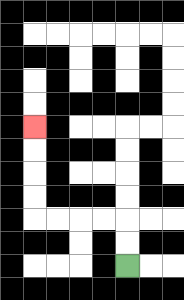{'start': '[5, 11]', 'end': '[1, 5]', 'path_directions': 'U,U,L,L,L,L,U,U,U,U', 'path_coordinates': '[[5, 11], [5, 10], [5, 9], [4, 9], [3, 9], [2, 9], [1, 9], [1, 8], [1, 7], [1, 6], [1, 5]]'}